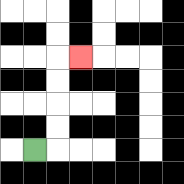{'start': '[1, 6]', 'end': '[3, 2]', 'path_directions': 'R,U,U,U,U,R', 'path_coordinates': '[[1, 6], [2, 6], [2, 5], [2, 4], [2, 3], [2, 2], [3, 2]]'}